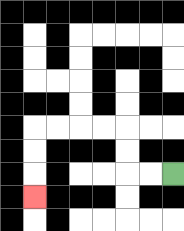{'start': '[7, 7]', 'end': '[1, 8]', 'path_directions': 'L,L,U,U,L,L,L,L,D,D,D', 'path_coordinates': '[[7, 7], [6, 7], [5, 7], [5, 6], [5, 5], [4, 5], [3, 5], [2, 5], [1, 5], [1, 6], [1, 7], [1, 8]]'}